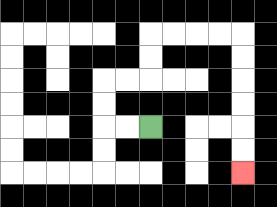{'start': '[6, 5]', 'end': '[10, 7]', 'path_directions': 'L,L,U,U,R,R,U,U,R,R,R,R,D,D,D,D,D,D', 'path_coordinates': '[[6, 5], [5, 5], [4, 5], [4, 4], [4, 3], [5, 3], [6, 3], [6, 2], [6, 1], [7, 1], [8, 1], [9, 1], [10, 1], [10, 2], [10, 3], [10, 4], [10, 5], [10, 6], [10, 7]]'}